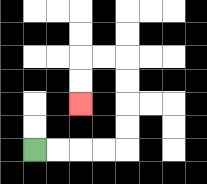{'start': '[1, 6]', 'end': '[3, 4]', 'path_directions': 'R,R,R,R,U,U,U,U,L,L,D,D', 'path_coordinates': '[[1, 6], [2, 6], [3, 6], [4, 6], [5, 6], [5, 5], [5, 4], [5, 3], [5, 2], [4, 2], [3, 2], [3, 3], [3, 4]]'}